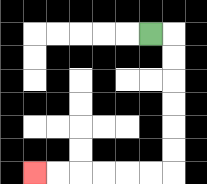{'start': '[6, 1]', 'end': '[1, 7]', 'path_directions': 'R,D,D,D,D,D,D,L,L,L,L,L,L', 'path_coordinates': '[[6, 1], [7, 1], [7, 2], [7, 3], [7, 4], [7, 5], [7, 6], [7, 7], [6, 7], [5, 7], [4, 7], [3, 7], [2, 7], [1, 7]]'}